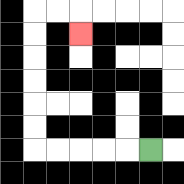{'start': '[6, 6]', 'end': '[3, 1]', 'path_directions': 'L,L,L,L,L,U,U,U,U,U,U,R,R,D', 'path_coordinates': '[[6, 6], [5, 6], [4, 6], [3, 6], [2, 6], [1, 6], [1, 5], [1, 4], [1, 3], [1, 2], [1, 1], [1, 0], [2, 0], [3, 0], [3, 1]]'}